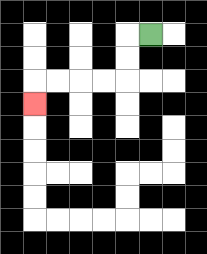{'start': '[6, 1]', 'end': '[1, 4]', 'path_directions': 'L,D,D,L,L,L,L,D', 'path_coordinates': '[[6, 1], [5, 1], [5, 2], [5, 3], [4, 3], [3, 3], [2, 3], [1, 3], [1, 4]]'}